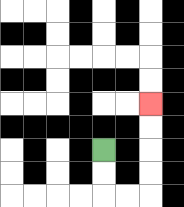{'start': '[4, 6]', 'end': '[6, 4]', 'path_directions': 'D,D,R,R,U,U,U,U', 'path_coordinates': '[[4, 6], [4, 7], [4, 8], [5, 8], [6, 8], [6, 7], [6, 6], [6, 5], [6, 4]]'}